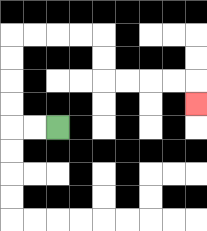{'start': '[2, 5]', 'end': '[8, 4]', 'path_directions': 'L,L,U,U,U,U,R,R,R,R,D,D,R,R,R,R,D', 'path_coordinates': '[[2, 5], [1, 5], [0, 5], [0, 4], [0, 3], [0, 2], [0, 1], [1, 1], [2, 1], [3, 1], [4, 1], [4, 2], [4, 3], [5, 3], [6, 3], [7, 3], [8, 3], [8, 4]]'}